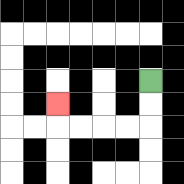{'start': '[6, 3]', 'end': '[2, 4]', 'path_directions': 'D,D,L,L,L,L,U', 'path_coordinates': '[[6, 3], [6, 4], [6, 5], [5, 5], [4, 5], [3, 5], [2, 5], [2, 4]]'}